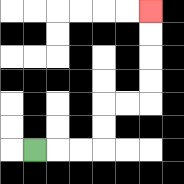{'start': '[1, 6]', 'end': '[6, 0]', 'path_directions': 'R,R,R,U,U,R,R,U,U,U,U', 'path_coordinates': '[[1, 6], [2, 6], [3, 6], [4, 6], [4, 5], [4, 4], [5, 4], [6, 4], [6, 3], [6, 2], [6, 1], [6, 0]]'}